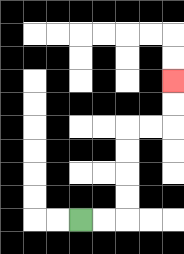{'start': '[3, 9]', 'end': '[7, 3]', 'path_directions': 'R,R,U,U,U,U,R,R,U,U', 'path_coordinates': '[[3, 9], [4, 9], [5, 9], [5, 8], [5, 7], [5, 6], [5, 5], [6, 5], [7, 5], [7, 4], [7, 3]]'}